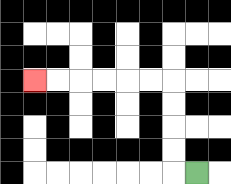{'start': '[8, 7]', 'end': '[1, 3]', 'path_directions': 'L,U,U,U,U,L,L,L,L,L,L', 'path_coordinates': '[[8, 7], [7, 7], [7, 6], [7, 5], [7, 4], [7, 3], [6, 3], [5, 3], [4, 3], [3, 3], [2, 3], [1, 3]]'}